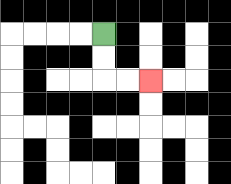{'start': '[4, 1]', 'end': '[6, 3]', 'path_directions': 'D,D,R,R', 'path_coordinates': '[[4, 1], [4, 2], [4, 3], [5, 3], [6, 3]]'}